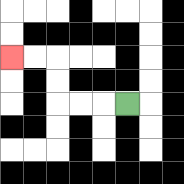{'start': '[5, 4]', 'end': '[0, 2]', 'path_directions': 'L,L,L,U,U,L,L', 'path_coordinates': '[[5, 4], [4, 4], [3, 4], [2, 4], [2, 3], [2, 2], [1, 2], [0, 2]]'}